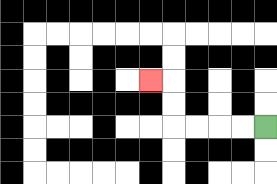{'start': '[11, 5]', 'end': '[6, 3]', 'path_directions': 'L,L,L,L,U,U,L', 'path_coordinates': '[[11, 5], [10, 5], [9, 5], [8, 5], [7, 5], [7, 4], [7, 3], [6, 3]]'}